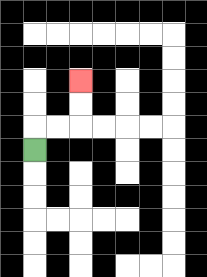{'start': '[1, 6]', 'end': '[3, 3]', 'path_directions': 'U,R,R,U,U', 'path_coordinates': '[[1, 6], [1, 5], [2, 5], [3, 5], [3, 4], [3, 3]]'}